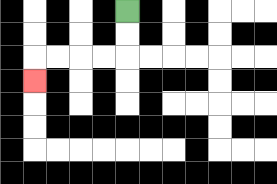{'start': '[5, 0]', 'end': '[1, 3]', 'path_directions': 'D,D,L,L,L,L,D', 'path_coordinates': '[[5, 0], [5, 1], [5, 2], [4, 2], [3, 2], [2, 2], [1, 2], [1, 3]]'}